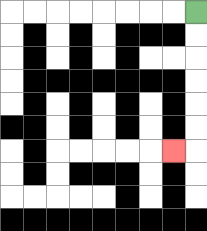{'start': '[8, 0]', 'end': '[7, 6]', 'path_directions': 'D,D,D,D,D,D,L', 'path_coordinates': '[[8, 0], [8, 1], [8, 2], [8, 3], [8, 4], [8, 5], [8, 6], [7, 6]]'}